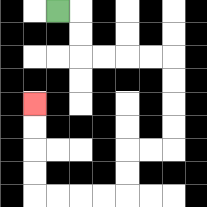{'start': '[2, 0]', 'end': '[1, 4]', 'path_directions': 'R,D,D,R,R,R,R,D,D,D,D,L,L,D,D,L,L,L,L,U,U,U,U', 'path_coordinates': '[[2, 0], [3, 0], [3, 1], [3, 2], [4, 2], [5, 2], [6, 2], [7, 2], [7, 3], [7, 4], [7, 5], [7, 6], [6, 6], [5, 6], [5, 7], [5, 8], [4, 8], [3, 8], [2, 8], [1, 8], [1, 7], [1, 6], [1, 5], [1, 4]]'}